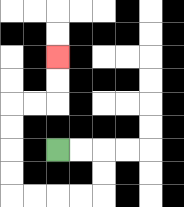{'start': '[2, 6]', 'end': '[2, 2]', 'path_directions': 'R,R,D,D,L,L,L,L,U,U,U,U,R,R,U,U', 'path_coordinates': '[[2, 6], [3, 6], [4, 6], [4, 7], [4, 8], [3, 8], [2, 8], [1, 8], [0, 8], [0, 7], [0, 6], [0, 5], [0, 4], [1, 4], [2, 4], [2, 3], [2, 2]]'}